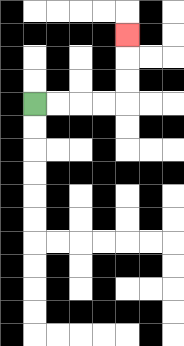{'start': '[1, 4]', 'end': '[5, 1]', 'path_directions': 'R,R,R,R,U,U,U', 'path_coordinates': '[[1, 4], [2, 4], [3, 4], [4, 4], [5, 4], [5, 3], [5, 2], [5, 1]]'}